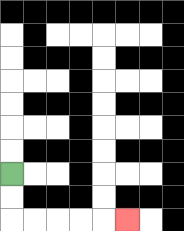{'start': '[0, 7]', 'end': '[5, 9]', 'path_directions': 'D,D,R,R,R,R,R', 'path_coordinates': '[[0, 7], [0, 8], [0, 9], [1, 9], [2, 9], [3, 9], [4, 9], [5, 9]]'}